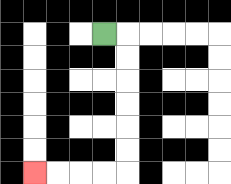{'start': '[4, 1]', 'end': '[1, 7]', 'path_directions': 'R,D,D,D,D,D,D,L,L,L,L', 'path_coordinates': '[[4, 1], [5, 1], [5, 2], [5, 3], [5, 4], [5, 5], [5, 6], [5, 7], [4, 7], [3, 7], [2, 7], [1, 7]]'}